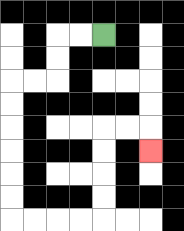{'start': '[4, 1]', 'end': '[6, 6]', 'path_directions': 'L,L,D,D,L,L,D,D,D,D,D,D,R,R,R,R,U,U,U,U,R,R,D', 'path_coordinates': '[[4, 1], [3, 1], [2, 1], [2, 2], [2, 3], [1, 3], [0, 3], [0, 4], [0, 5], [0, 6], [0, 7], [0, 8], [0, 9], [1, 9], [2, 9], [3, 9], [4, 9], [4, 8], [4, 7], [4, 6], [4, 5], [5, 5], [6, 5], [6, 6]]'}